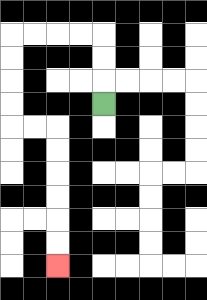{'start': '[4, 4]', 'end': '[2, 11]', 'path_directions': 'U,U,U,L,L,L,L,D,D,D,D,R,R,D,D,D,D,D,D', 'path_coordinates': '[[4, 4], [4, 3], [4, 2], [4, 1], [3, 1], [2, 1], [1, 1], [0, 1], [0, 2], [0, 3], [0, 4], [0, 5], [1, 5], [2, 5], [2, 6], [2, 7], [2, 8], [2, 9], [2, 10], [2, 11]]'}